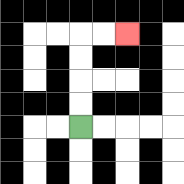{'start': '[3, 5]', 'end': '[5, 1]', 'path_directions': 'U,U,U,U,R,R', 'path_coordinates': '[[3, 5], [3, 4], [3, 3], [3, 2], [3, 1], [4, 1], [5, 1]]'}